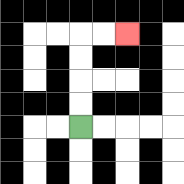{'start': '[3, 5]', 'end': '[5, 1]', 'path_directions': 'U,U,U,U,R,R', 'path_coordinates': '[[3, 5], [3, 4], [3, 3], [3, 2], [3, 1], [4, 1], [5, 1]]'}